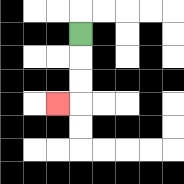{'start': '[3, 1]', 'end': '[2, 4]', 'path_directions': 'D,D,D,L', 'path_coordinates': '[[3, 1], [3, 2], [3, 3], [3, 4], [2, 4]]'}